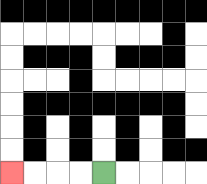{'start': '[4, 7]', 'end': '[0, 7]', 'path_directions': 'L,L,L,L', 'path_coordinates': '[[4, 7], [3, 7], [2, 7], [1, 7], [0, 7]]'}